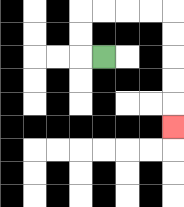{'start': '[4, 2]', 'end': '[7, 5]', 'path_directions': 'L,U,U,R,R,R,R,D,D,D,D,D', 'path_coordinates': '[[4, 2], [3, 2], [3, 1], [3, 0], [4, 0], [5, 0], [6, 0], [7, 0], [7, 1], [7, 2], [7, 3], [7, 4], [7, 5]]'}